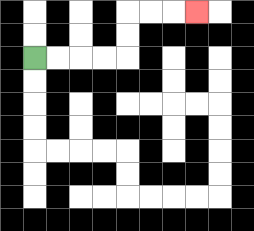{'start': '[1, 2]', 'end': '[8, 0]', 'path_directions': 'R,R,R,R,U,U,R,R,R', 'path_coordinates': '[[1, 2], [2, 2], [3, 2], [4, 2], [5, 2], [5, 1], [5, 0], [6, 0], [7, 0], [8, 0]]'}